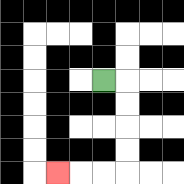{'start': '[4, 3]', 'end': '[2, 7]', 'path_directions': 'R,D,D,D,D,L,L,L', 'path_coordinates': '[[4, 3], [5, 3], [5, 4], [5, 5], [5, 6], [5, 7], [4, 7], [3, 7], [2, 7]]'}